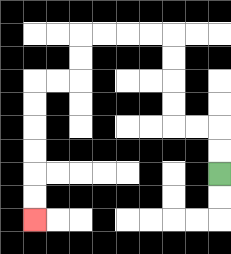{'start': '[9, 7]', 'end': '[1, 9]', 'path_directions': 'U,U,L,L,U,U,U,U,L,L,L,L,D,D,L,L,D,D,D,D,D,D', 'path_coordinates': '[[9, 7], [9, 6], [9, 5], [8, 5], [7, 5], [7, 4], [7, 3], [7, 2], [7, 1], [6, 1], [5, 1], [4, 1], [3, 1], [3, 2], [3, 3], [2, 3], [1, 3], [1, 4], [1, 5], [1, 6], [1, 7], [1, 8], [1, 9]]'}